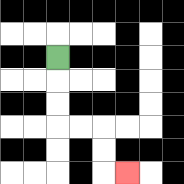{'start': '[2, 2]', 'end': '[5, 7]', 'path_directions': 'D,D,D,R,R,D,D,R', 'path_coordinates': '[[2, 2], [2, 3], [2, 4], [2, 5], [3, 5], [4, 5], [4, 6], [4, 7], [5, 7]]'}